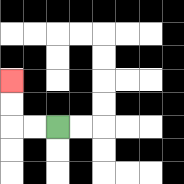{'start': '[2, 5]', 'end': '[0, 3]', 'path_directions': 'L,L,U,U', 'path_coordinates': '[[2, 5], [1, 5], [0, 5], [0, 4], [0, 3]]'}